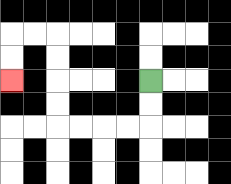{'start': '[6, 3]', 'end': '[0, 3]', 'path_directions': 'D,D,L,L,L,L,U,U,U,U,L,L,D,D', 'path_coordinates': '[[6, 3], [6, 4], [6, 5], [5, 5], [4, 5], [3, 5], [2, 5], [2, 4], [2, 3], [2, 2], [2, 1], [1, 1], [0, 1], [0, 2], [0, 3]]'}